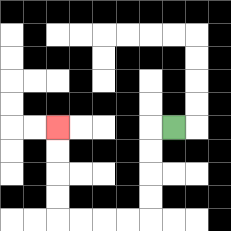{'start': '[7, 5]', 'end': '[2, 5]', 'path_directions': 'L,D,D,D,D,L,L,L,L,U,U,U,U', 'path_coordinates': '[[7, 5], [6, 5], [6, 6], [6, 7], [6, 8], [6, 9], [5, 9], [4, 9], [3, 9], [2, 9], [2, 8], [2, 7], [2, 6], [2, 5]]'}